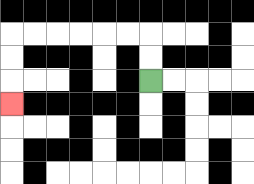{'start': '[6, 3]', 'end': '[0, 4]', 'path_directions': 'U,U,L,L,L,L,L,L,D,D,D', 'path_coordinates': '[[6, 3], [6, 2], [6, 1], [5, 1], [4, 1], [3, 1], [2, 1], [1, 1], [0, 1], [0, 2], [0, 3], [0, 4]]'}